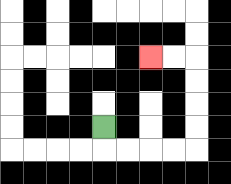{'start': '[4, 5]', 'end': '[6, 2]', 'path_directions': 'D,R,R,R,R,U,U,U,U,L,L', 'path_coordinates': '[[4, 5], [4, 6], [5, 6], [6, 6], [7, 6], [8, 6], [8, 5], [8, 4], [8, 3], [8, 2], [7, 2], [6, 2]]'}